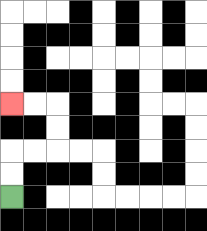{'start': '[0, 8]', 'end': '[0, 4]', 'path_directions': 'U,U,R,R,U,U,L,L', 'path_coordinates': '[[0, 8], [0, 7], [0, 6], [1, 6], [2, 6], [2, 5], [2, 4], [1, 4], [0, 4]]'}